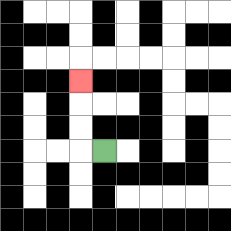{'start': '[4, 6]', 'end': '[3, 3]', 'path_directions': 'L,U,U,U', 'path_coordinates': '[[4, 6], [3, 6], [3, 5], [3, 4], [3, 3]]'}